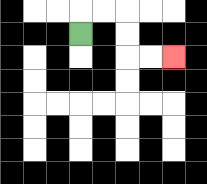{'start': '[3, 1]', 'end': '[7, 2]', 'path_directions': 'U,R,R,D,D,R,R', 'path_coordinates': '[[3, 1], [3, 0], [4, 0], [5, 0], [5, 1], [5, 2], [6, 2], [7, 2]]'}